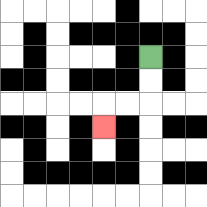{'start': '[6, 2]', 'end': '[4, 5]', 'path_directions': 'D,D,L,L,D', 'path_coordinates': '[[6, 2], [6, 3], [6, 4], [5, 4], [4, 4], [4, 5]]'}